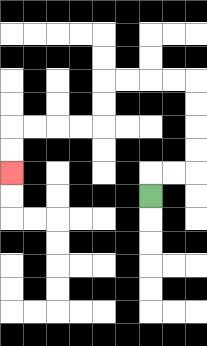{'start': '[6, 8]', 'end': '[0, 7]', 'path_directions': 'U,R,R,U,U,U,U,L,L,L,L,D,D,L,L,L,L,D,D', 'path_coordinates': '[[6, 8], [6, 7], [7, 7], [8, 7], [8, 6], [8, 5], [8, 4], [8, 3], [7, 3], [6, 3], [5, 3], [4, 3], [4, 4], [4, 5], [3, 5], [2, 5], [1, 5], [0, 5], [0, 6], [0, 7]]'}